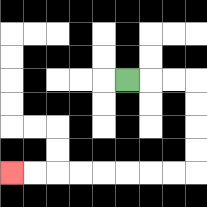{'start': '[5, 3]', 'end': '[0, 7]', 'path_directions': 'R,R,R,D,D,D,D,L,L,L,L,L,L,L,L', 'path_coordinates': '[[5, 3], [6, 3], [7, 3], [8, 3], [8, 4], [8, 5], [8, 6], [8, 7], [7, 7], [6, 7], [5, 7], [4, 7], [3, 7], [2, 7], [1, 7], [0, 7]]'}